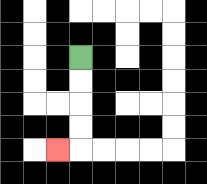{'start': '[3, 2]', 'end': '[2, 6]', 'path_directions': 'D,D,D,D,L', 'path_coordinates': '[[3, 2], [3, 3], [3, 4], [3, 5], [3, 6], [2, 6]]'}